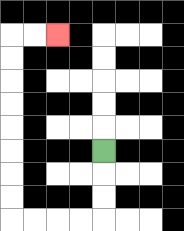{'start': '[4, 6]', 'end': '[2, 1]', 'path_directions': 'D,D,D,L,L,L,L,U,U,U,U,U,U,U,U,R,R', 'path_coordinates': '[[4, 6], [4, 7], [4, 8], [4, 9], [3, 9], [2, 9], [1, 9], [0, 9], [0, 8], [0, 7], [0, 6], [0, 5], [0, 4], [0, 3], [0, 2], [0, 1], [1, 1], [2, 1]]'}